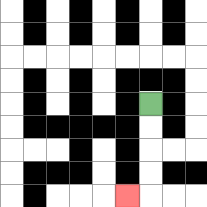{'start': '[6, 4]', 'end': '[5, 8]', 'path_directions': 'D,D,D,D,L', 'path_coordinates': '[[6, 4], [6, 5], [6, 6], [6, 7], [6, 8], [5, 8]]'}